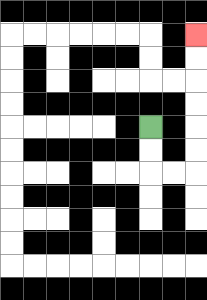{'start': '[6, 5]', 'end': '[8, 1]', 'path_directions': 'D,D,R,R,U,U,U,U,U,U', 'path_coordinates': '[[6, 5], [6, 6], [6, 7], [7, 7], [8, 7], [8, 6], [8, 5], [8, 4], [8, 3], [8, 2], [8, 1]]'}